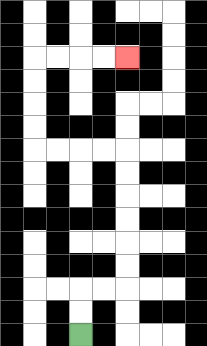{'start': '[3, 14]', 'end': '[5, 2]', 'path_directions': 'U,U,R,R,U,U,U,U,U,U,L,L,L,L,U,U,U,U,R,R,R,R', 'path_coordinates': '[[3, 14], [3, 13], [3, 12], [4, 12], [5, 12], [5, 11], [5, 10], [5, 9], [5, 8], [5, 7], [5, 6], [4, 6], [3, 6], [2, 6], [1, 6], [1, 5], [1, 4], [1, 3], [1, 2], [2, 2], [3, 2], [4, 2], [5, 2]]'}